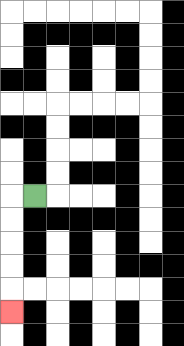{'start': '[1, 8]', 'end': '[0, 13]', 'path_directions': 'L,D,D,D,D,D', 'path_coordinates': '[[1, 8], [0, 8], [0, 9], [0, 10], [0, 11], [0, 12], [0, 13]]'}